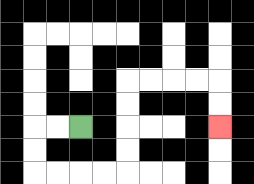{'start': '[3, 5]', 'end': '[9, 5]', 'path_directions': 'L,L,D,D,R,R,R,R,U,U,U,U,R,R,R,R,D,D', 'path_coordinates': '[[3, 5], [2, 5], [1, 5], [1, 6], [1, 7], [2, 7], [3, 7], [4, 7], [5, 7], [5, 6], [5, 5], [5, 4], [5, 3], [6, 3], [7, 3], [8, 3], [9, 3], [9, 4], [9, 5]]'}